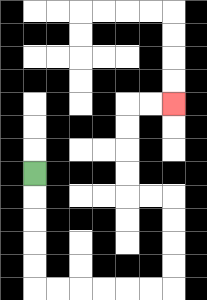{'start': '[1, 7]', 'end': '[7, 4]', 'path_directions': 'D,D,D,D,D,R,R,R,R,R,R,U,U,U,U,L,L,U,U,U,U,R,R', 'path_coordinates': '[[1, 7], [1, 8], [1, 9], [1, 10], [1, 11], [1, 12], [2, 12], [3, 12], [4, 12], [5, 12], [6, 12], [7, 12], [7, 11], [7, 10], [7, 9], [7, 8], [6, 8], [5, 8], [5, 7], [5, 6], [5, 5], [5, 4], [6, 4], [7, 4]]'}